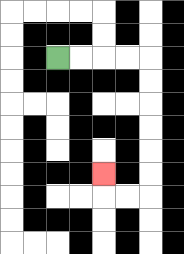{'start': '[2, 2]', 'end': '[4, 7]', 'path_directions': 'R,R,R,R,D,D,D,D,D,D,L,L,U', 'path_coordinates': '[[2, 2], [3, 2], [4, 2], [5, 2], [6, 2], [6, 3], [6, 4], [6, 5], [6, 6], [6, 7], [6, 8], [5, 8], [4, 8], [4, 7]]'}